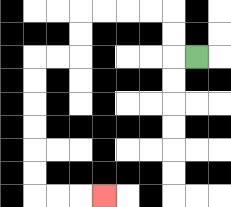{'start': '[8, 2]', 'end': '[4, 8]', 'path_directions': 'L,U,U,L,L,L,L,D,D,L,L,D,D,D,D,D,D,R,R,R', 'path_coordinates': '[[8, 2], [7, 2], [7, 1], [7, 0], [6, 0], [5, 0], [4, 0], [3, 0], [3, 1], [3, 2], [2, 2], [1, 2], [1, 3], [1, 4], [1, 5], [1, 6], [1, 7], [1, 8], [2, 8], [3, 8], [4, 8]]'}